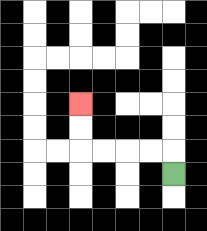{'start': '[7, 7]', 'end': '[3, 4]', 'path_directions': 'U,L,L,L,L,U,U', 'path_coordinates': '[[7, 7], [7, 6], [6, 6], [5, 6], [4, 6], [3, 6], [3, 5], [3, 4]]'}